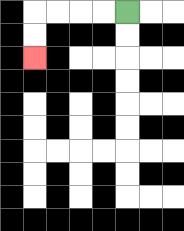{'start': '[5, 0]', 'end': '[1, 2]', 'path_directions': 'L,L,L,L,D,D', 'path_coordinates': '[[5, 0], [4, 0], [3, 0], [2, 0], [1, 0], [1, 1], [1, 2]]'}